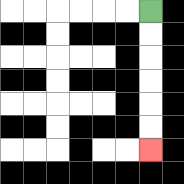{'start': '[6, 0]', 'end': '[6, 6]', 'path_directions': 'D,D,D,D,D,D', 'path_coordinates': '[[6, 0], [6, 1], [6, 2], [6, 3], [6, 4], [6, 5], [6, 6]]'}